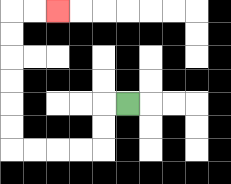{'start': '[5, 4]', 'end': '[2, 0]', 'path_directions': 'L,D,D,L,L,L,L,U,U,U,U,U,U,R,R', 'path_coordinates': '[[5, 4], [4, 4], [4, 5], [4, 6], [3, 6], [2, 6], [1, 6], [0, 6], [0, 5], [0, 4], [0, 3], [0, 2], [0, 1], [0, 0], [1, 0], [2, 0]]'}